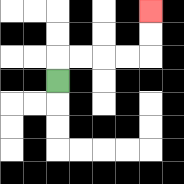{'start': '[2, 3]', 'end': '[6, 0]', 'path_directions': 'U,R,R,R,R,U,U', 'path_coordinates': '[[2, 3], [2, 2], [3, 2], [4, 2], [5, 2], [6, 2], [6, 1], [6, 0]]'}